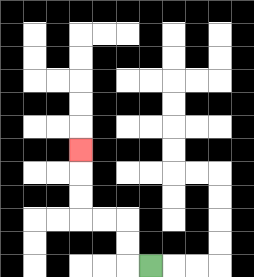{'start': '[6, 11]', 'end': '[3, 6]', 'path_directions': 'L,U,U,L,L,U,U,U', 'path_coordinates': '[[6, 11], [5, 11], [5, 10], [5, 9], [4, 9], [3, 9], [3, 8], [3, 7], [3, 6]]'}